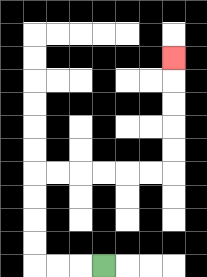{'start': '[4, 11]', 'end': '[7, 2]', 'path_directions': 'L,L,L,U,U,U,U,R,R,R,R,R,R,U,U,U,U,U', 'path_coordinates': '[[4, 11], [3, 11], [2, 11], [1, 11], [1, 10], [1, 9], [1, 8], [1, 7], [2, 7], [3, 7], [4, 7], [5, 7], [6, 7], [7, 7], [7, 6], [7, 5], [7, 4], [7, 3], [7, 2]]'}